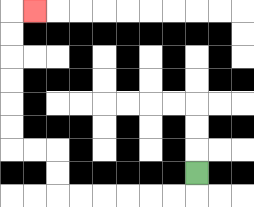{'start': '[8, 7]', 'end': '[1, 0]', 'path_directions': 'D,L,L,L,L,L,L,U,U,L,L,U,U,U,U,U,U,R', 'path_coordinates': '[[8, 7], [8, 8], [7, 8], [6, 8], [5, 8], [4, 8], [3, 8], [2, 8], [2, 7], [2, 6], [1, 6], [0, 6], [0, 5], [0, 4], [0, 3], [0, 2], [0, 1], [0, 0], [1, 0]]'}